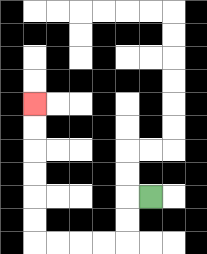{'start': '[6, 8]', 'end': '[1, 4]', 'path_directions': 'L,D,D,L,L,L,L,U,U,U,U,U,U', 'path_coordinates': '[[6, 8], [5, 8], [5, 9], [5, 10], [4, 10], [3, 10], [2, 10], [1, 10], [1, 9], [1, 8], [1, 7], [1, 6], [1, 5], [1, 4]]'}